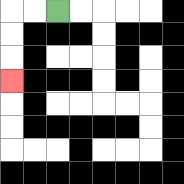{'start': '[2, 0]', 'end': '[0, 3]', 'path_directions': 'L,L,D,D,D', 'path_coordinates': '[[2, 0], [1, 0], [0, 0], [0, 1], [0, 2], [0, 3]]'}